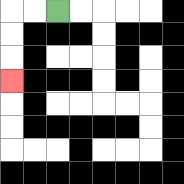{'start': '[2, 0]', 'end': '[0, 3]', 'path_directions': 'L,L,D,D,D', 'path_coordinates': '[[2, 0], [1, 0], [0, 0], [0, 1], [0, 2], [0, 3]]'}